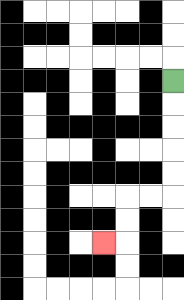{'start': '[7, 3]', 'end': '[4, 10]', 'path_directions': 'D,D,D,D,D,L,L,D,D,L', 'path_coordinates': '[[7, 3], [7, 4], [7, 5], [7, 6], [7, 7], [7, 8], [6, 8], [5, 8], [5, 9], [5, 10], [4, 10]]'}